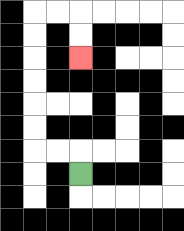{'start': '[3, 7]', 'end': '[3, 2]', 'path_directions': 'U,L,L,U,U,U,U,U,U,R,R,D,D', 'path_coordinates': '[[3, 7], [3, 6], [2, 6], [1, 6], [1, 5], [1, 4], [1, 3], [1, 2], [1, 1], [1, 0], [2, 0], [3, 0], [3, 1], [3, 2]]'}